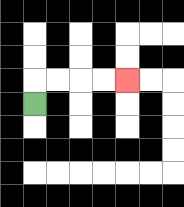{'start': '[1, 4]', 'end': '[5, 3]', 'path_directions': 'U,R,R,R,R', 'path_coordinates': '[[1, 4], [1, 3], [2, 3], [3, 3], [4, 3], [5, 3]]'}